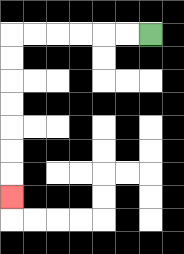{'start': '[6, 1]', 'end': '[0, 8]', 'path_directions': 'L,L,L,L,L,L,D,D,D,D,D,D,D', 'path_coordinates': '[[6, 1], [5, 1], [4, 1], [3, 1], [2, 1], [1, 1], [0, 1], [0, 2], [0, 3], [0, 4], [0, 5], [0, 6], [0, 7], [0, 8]]'}